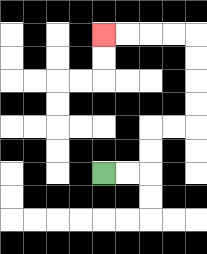{'start': '[4, 7]', 'end': '[4, 1]', 'path_directions': 'R,R,U,U,R,R,U,U,U,U,L,L,L,L', 'path_coordinates': '[[4, 7], [5, 7], [6, 7], [6, 6], [6, 5], [7, 5], [8, 5], [8, 4], [8, 3], [8, 2], [8, 1], [7, 1], [6, 1], [5, 1], [4, 1]]'}